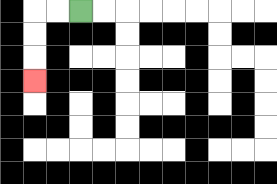{'start': '[3, 0]', 'end': '[1, 3]', 'path_directions': 'L,L,D,D,D', 'path_coordinates': '[[3, 0], [2, 0], [1, 0], [1, 1], [1, 2], [1, 3]]'}